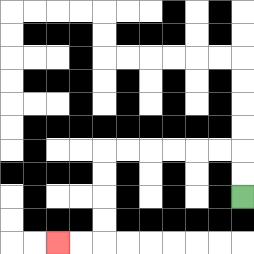{'start': '[10, 8]', 'end': '[2, 10]', 'path_directions': 'U,U,L,L,L,L,L,L,D,D,D,D,L,L', 'path_coordinates': '[[10, 8], [10, 7], [10, 6], [9, 6], [8, 6], [7, 6], [6, 6], [5, 6], [4, 6], [4, 7], [4, 8], [4, 9], [4, 10], [3, 10], [2, 10]]'}